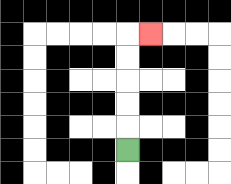{'start': '[5, 6]', 'end': '[6, 1]', 'path_directions': 'U,U,U,U,U,R', 'path_coordinates': '[[5, 6], [5, 5], [5, 4], [5, 3], [5, 2], [5, 1], [6, 1]]'}